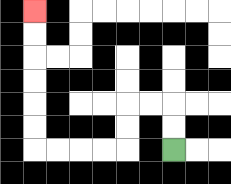{'start': '[7, 6]', 'end': '[1, 0]', 'path_directions': 'U,U,L,L,D,D,L,L,L,L,U,U,U,U,U,U', 'path_coordinates': '[[7, 6], [7, 5], [7, 4], [6, 4], [5, 4], [5, 5], [5, 6], [4, 6], [3, 6], [2, 6], [1, 6], [1, 5], [1, 4], [1, 3], [1, 2], [1, 1], [1, 0]]'}